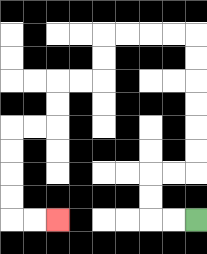{'start': '[8, 9]', 'end': '[2, 9]', 'path_directions': 'L,L,U,U,R,R,U,U,U,U,U,U,L,L,L,L,D,D,L,L,D,D,L,L,D,D,D,D,R,R', 'path_coordinates': '[[8, 9], [7, 9], [6, 9], [6, 8], [6, 7], [7, 7], [8, 7], [8, 6], [8, 5], [8, 4], [8, 3], [8, 2], [8, 1], [7, 1], [6, 1], [5, 1], [4, 1], [4, 2], [4, 3], [3, 3], [2, 3], [2, 4], [2, 5], [1, 5], [0, 5], [0, 6], [0, 7], [0, 8], [0, 9], [1, 9], [2, 9]]'}